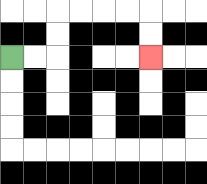{'start': '[0, 2]', 'end': '[6, 2]', 'path_directions': 'R,R,U,U,R,R,R,R,D,D', 'path_coordinates': '[[0, 2], [1, 2], [2, 2], [2, 1], [2, 0], [3, 0], [4, 0], [5, 0], [6, 0], [6, 1], [6, 2]]'}